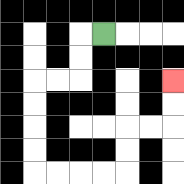{'start': '[4, 1]', 'end': '[7, 3]', 'path_directions': 'L,D,D,L,L,D,D,D,D,R,R,R,R,U,U,R,R,U,U', 'path_coordinates': '[[4, 1], [3, 1], [3, 2], [3, 3], [2, 3], [1, 3], [1, 4], [1, 5], [1, 6], [1, 7], [2, 7], [3, 7], [4, 7], [5, 7], [5, 6], [5, 5], [6, 5], [7, 5], [7, 4], [7, 3]]'}